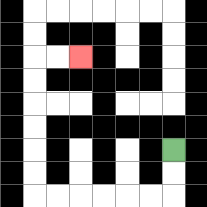{'start': '[7, 6]', 'end': '[3, 2]', 'path_directions': 'D,D,L,L,L,L,L,L,U,U,U,U,U,U,R,R', 'path_coordinates': '[[7, 6], [7, 7], [7, 8], [6, 8], [5, 8], [4, 8], [3, 8], [2, 8], [1, 8], [1, 7], [1, 6], [1, 5], [1, 4], [1, 3], [1, 2], [2, 2], [3, 2]]'}